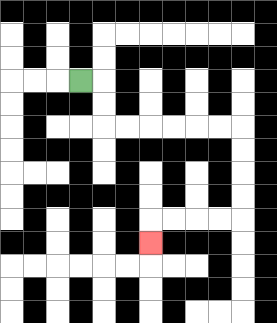{'start': '[3, 3]', 'end': '[6, 10]', 'path_directions': 'R,D,D,R,R,R,R,R,R,D,D,D,D,L,L,L,L,D', 'path_coordinates': '[[3, 3], [4, 3], [4, 4], [4, 5], [5, 5], [6, 5], [7, 5], [8, 5], [9, 5], [10, 5], [10, 6], [10, 7], [10, 8], [10, 9], [9, 9], [8, 9], [7, 9], [6, 9], [6, 10]]'}